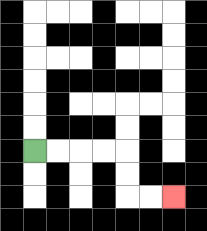{'start': '[1, 6]', 'end': '[7, 8]', 'path_directions': 'R,R,R,R,D,D,R,R', 'path_coordinates': '[[1, 6], [2, 6], [3, 6], [4, 6], [5, 6], [5, 7], [5, 8], [6, 8], [7, 8]]'}